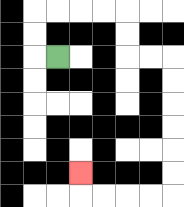{'start': '[2, 2]', 'end': '[3, 7]', 'path_directions': 'L,U,U,R,R,R,R,D,D,R,R,D,D,D,D,D,D,L,L,L,L,U', 'path_coordinates': '[[2, 2], [1, 2], [1, 1], [1, 0], [2, 0], [3, 0], [4, 0], [5, 0], [5, 1], [5, 2], [6, 2], [7, 2], [7, 3], [7, 4], [7, 5], [7, 6], [7, 7], [7, 8], [6, 8], [5, 8], [4, 8], [3, 8], [3, 7]]'}